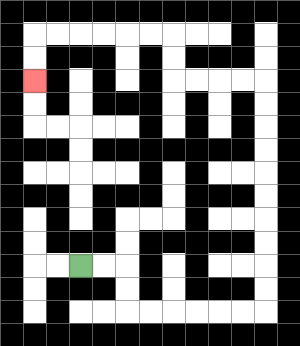{'start': '[3, 11]', 'end': '[1, 3]', 'path_directions': 'R,R,D,D,R,R,R,R,R,R,U,U,U,U,U,U,U,U,U,U,L,L,L,L,U,U,L,L,L,L,L,L,D,D', 'path_coordinates': '[[3, 11], [4, 11], [5, 11], [5, 12], [5, 13], [6, 13], [7, 13], [8, 13], [9, 13], [10, 13], [11, 13], [11, 12], [11, 11], [11, 10], [11, 9], [11, 8], [11, 7], [11, 6], [11, 5], [11, 4], [11, 3], [10, 3], [9, 3], [8, 3], [7, 3], [7, 2], [7, 1], [6, 1], [5, 1], [4, 1], [3, 1], [2, 1], [1, 1], [1, 2], [1, 3]]'}